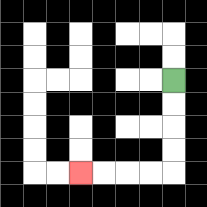{'start': '[7, 3]', 'end': '[3, 7]', 'path_directions': 'D,D,D,D,L,L,L,L', 'path_coordinates': '[[7, 3], [7, 4], [7, 5], [7, 6], [7, 7], [6, 7], [5, 7], [4, 7], [3, 7]]'}